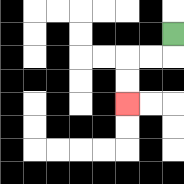{'start': '[7, 1]', 'end': '[5, 4]', 'path_directions': 'D,L,L,D,D', 'path_coordinates': '[[7, 1], [7, 2], [6, 2], [5, 2], [5, 3], [5, 4]]'}